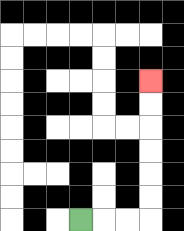{'start': '[3, 9]', 'end': '[6, 3]', 'path_directions': 'R,R,R,U,U,U,U,U,U', 'path_coordinates': '[[3, 9], [4, 9], [5, 9], [6, 9], [6, 8], [6, 7], [6, 6], [6, 5], [6, 4], [6, 3]]'}